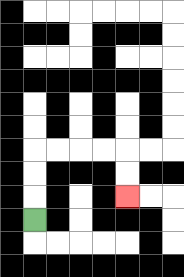{'start': '[1, 9]', 'end': '[5, 8]', 'path_directions': 'U,U,U,R,R,R,R,D,D', 'path_coordinates': '[[1, 9], [1, 8], [1, 7], [1, 6], [2, 6], [3, 6], [4, 6], [5, 6], [5, 7], [5, 8]]'}